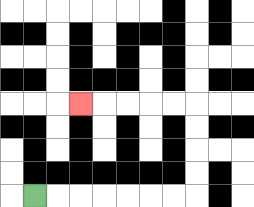{'start': '[1, 8]', 'end': '[3, 4]', 'path_directions': 'R,R,R,R,R,R,R,U,U,U,U,L,L,L,L,L', 'path_coordinates': '[[1, 8], [2, 8], [3, 8], [4, 8], [5, 8], [6, 8], [7, 8], [8, 8], [8, 7], [8, 6], [8, 5], [8, 4], [7, 4], [6, 4], [5, 4], [4, 4], [3, 4]]'}